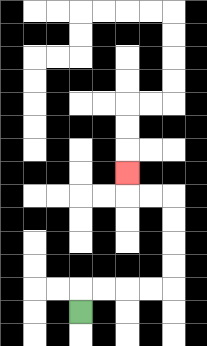{'start': '[3, 13]', 'end': '[5, 7]', 'path_directions': 'U,R,R,R,R,U,U,U,U,L,L,U', 'path_coordinates': '[[3, 13], [3, 12], [4, 12], [5, 12], [6, 12], [7, 12], [7, 11], [7, 10], [7, 9], [7, 8], [6, 8], [5, 8], [5, 7]]'}